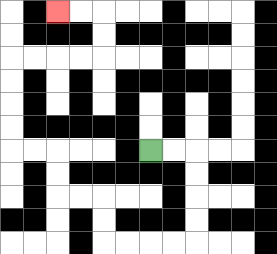{'start': '[6, 6]', 'end': '[2, 0]', 'path_directions': 'R,R,D,D,D,D,L,L,L,L,U,U,L,L,U,U,L,L,U,U,U,U,R,R,R,R,U,U,L,L', 'path_coordinates': '[[6, 6], [7, 6], [8, 6], [8, 7], [8, 8], [8, 9], [8, 10], [7, 10], [6, 10], [5, 10], [4, 10], [4, 9], [4, 8], [3, 8], [2, 8], [2, 7], [2, 6], [1, 6], [0, 6], [0, 5], [0, 4], [0, 3], [0, 2], [1, 2], [2, 2], [3, 2], [4, 2], [4, 1], [4, 0], [3, 0], [2, 0]]'}